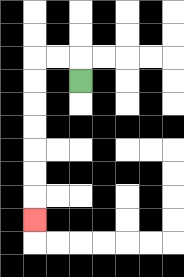{'start': '[3, 3]', 'end': '[1, 9]', 'path_directions': 'U,L,L,D,D,D,D,D,D,D', 'path_coordinates': '[[3, 3], [3, 2], [2, 2], [1, 2], [1, 3], [1, 4], [1, 5], [1, 6], [1, 7], [1, 8], [1, 9]]'}